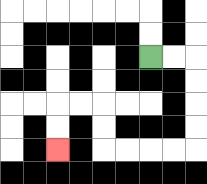{'start': '[6, 2]', 'end': '[2, 6]', 'path_directions': 'R,R,D,D,D,D,L,L,L,L,U,U,L,L,D,D', 'path_coordinates': '[[6, 2], [7, 2], [8, 2], [8, 3], [8, 4], [8, 5], [8, 6], [7, 6], [6, 6], [5, 6], [4, 6], [4, 5], [4, 4], [3, 4], [2, 4], [2, 5], [2, 6]]'}